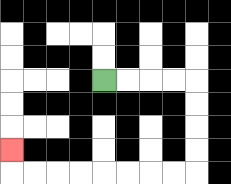{'start': '[4, 3]', 'end': '[0, 6]', 'path_directions': 'R,R,R,R,D,D,D,D,L,L,L,L,L,L,L,L,U', 'path_coordinates': '[[4, 3], [5, 3], [6, 3], [7, 3], [8, 3], [8, 4], [8, 5], [8, 6], [8, 7], [7, 7], [6, 7], [5, 7], [4, 7], [3, 7], [2, 7], [1, 7], [0, 7], [0, 6]]'}